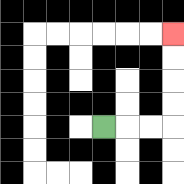{'start': '[4, 5]', 'end': '[7, 1]', 'path_directions': 'R,R,R,U,U,U,U', 'path_coordinates': '[[4, 5], [5, 5], [6, 5], [7, 5], [7, 4], [7, 3], [7, 2], [7, 1]]'}